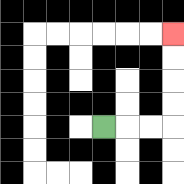{'start': '[4, 5]', 'end': '[7, 1]', 'path_directions': 'R,R,R,U,U,U,U', 'path_coordinates': '[[4, 5], [5, 5], [6, 5], [7, 5], [7, 4], [7, 3], [7, 2], [7, 1]]'}